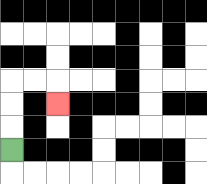{'start': '[0, 6]', 'end': '[2, 4]', 'path_directions': 'U,U,U,R,R,D', 'path_coordinates': '[[0, 6], [0, 5], [0, 4], [0, 3], [1, 3], [2, 3], [2, 4]]'}